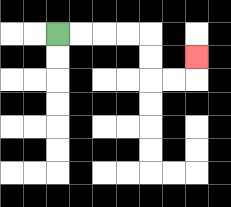{'start': '[2, 1]', 'end': '[8, 2]', 'path_directions': 'R,R,R,R,D,D,R,R,U', 'path_coordinates': '[[2, 1], [3, 1], [4, 1], [5, 1], [6, 1], [6, 2], [6, 3], [7, 3], [8, 3], [8, 2]]'}